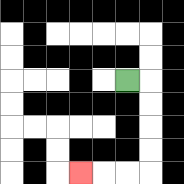{'start': '[5, 3]', 'end': '[3, 7]', 'path_directions': 'R,D,D,D,D,L,L,L', 'path_coordinates': '[[5, 3], [6, 3], [6, 4], [6, 5], [6, 6], [6, 7], [5, 7], [4, 7], [3, 7]]'}